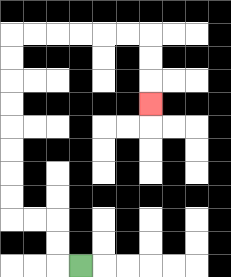{'start': '[3, 11]', 'end': '[6, 4]', 'path_directions': 'L,U,U,L,L,U,U,U,U,U,U,U,U,R,R,R,R,R,R,D,D,D', 'path_coordinates': '[[3, 11], [2, 11], [2, 10], [2, 9], [1, 9], [0, 9], [0, 8], [0, 7], [0, 6], [0, 5], [0, 4], [0, 3], [0, 2], [0, 1], [1, 1], [2, 1], [3, 1], [4, 1], [5, 1], [6, 1], [6, 2], [6, 3], [6, 4]]'}